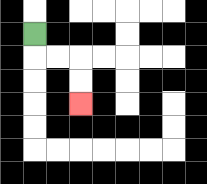{'start': '[1, 1]', 'end': '[3, 4]', 'path_directions': 'D,R,R,D,D', 'path_coordinates': '[[1, 1], [1, 2], [2, 2], [3, 2], [3, 3], [3, 4]]'}